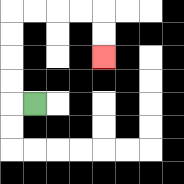{'start': '[1, 4]', 'end': '[4, 2]', 'path_directions': 'L,U,U,U,U,R,R,R,R,D,D', 'path_coordinates': '[[1, 4], [0, 4], [0, 3], [0, 2], [0, 1], [0, 0], [1, 0], [2, 0], [3, 0], [4, 0], [4, 1], [4, 2]]'}